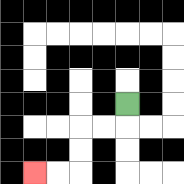{'start': '[5, 4]', 'end': '[1, 7]', 'path_directions': 'D,L,L,D,D,L,L', 'path_coordinates': '[[5, 4], [5, 5], [4, 5], [3, 5], [3, 6], [3, 7], [2, 7], [1, 7]]'}